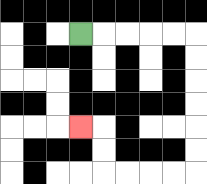{'start': '[3, 1]', 'end': '[3, 5]', 'path_directions': 'R,R,R,R,R,D,D,D,D,D,D,L,L,L,L,U,U,L', 'path_coordinates': '[[3, 1], [4, 1], [5, 1], [6, 1], [7, 1], [8, 1], [8, 2], [8, 3], [8, 4], [8, 5], [8, 6], [8, 7], [7, 7], [6, 7], [5, 7], [4, 7], [4, 6], [4, 5], [3, 5]]'}